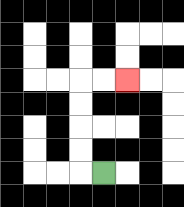{'start': '[4, 7]', 'end': '[5, 3]', 'path_directions': 'L,U,U,U,U,R,R', 'path_coordinates': '[[4, 7], [3, 7], [3, 6], [3, 5], [3, 4], [3, 3], [4, 3], [5, 3]]'}